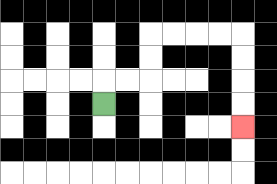{'start': '[4, 4]', 'end': '[10, 5]', 'path_directions': 'U,R,R,U,U,R,R,R,R,D,D,D,D', 'path_coordinates': '[[4, 4], [4, 3], [5, 3], [6, 3], [6, 2], [6, 1], [7, 1], [8, 1], [9, 1], [10, 1], [10, 2], [10, 3], [10, 4], [10, 5]]'}